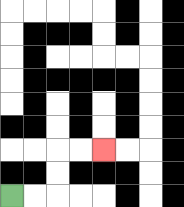{'start': '[0, 8]', 'end': '[4, 6]', 'path_directions': 'R,R,U,U,R,R', 'path_coordinates': '[[0, 8], [1, 8], [2, 8], [2, 7], [2, 6], [3, 6], [4, 6]]'}